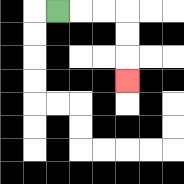{'start': '[2, 0]', 'end': '[5, 3]', 'path_directions': 'R,R,R,D,D,D', 'path_coordinates': '[[2, 0], [3, 0], [4, 0], [5, 0], [5, 1], [5, 2], [5, 3]]'}